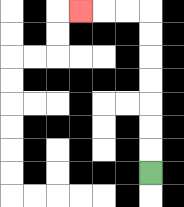{'start': '[6, 7]', 'end': '[3, 0]', 'path_directions': 'U,U,U,U,U,U,U,L,L,L', 'path_coordinates': '[[6, 7], [6, 6], [6, 5], [6, 4], [6, 3], [6, 2], [6, 1], [6, 0], [5, 0], [4, 0], [3, 0]]'}